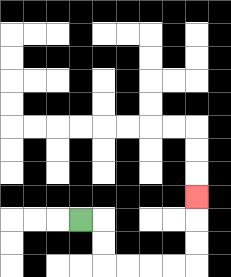{'start': '[3, 9]', 'end': '[8, 8]', 'path_directions': 'R,D,D,R,R,R,R,U,U,U', 'path_coordinates': '[[3, 9], [4, 9], [4, 10], [4, 11], [5, 11], [6, 11], [7, 11], [8, 11], [8, 10], [8, 9], [8, 8]]'}